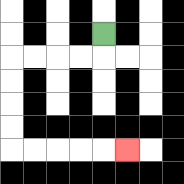{'start': '[4, 1]', 'end': '[5, 6]', 'path_directions': 'D,L,L,L,L,D,D,D,D,R,R,R,R,R', 'path_coordinates': '[[4, 1], [4, 2], [3, 2], [2, 2], [1, 2], [0, 2], [0, 3], [0, 4], [0, 5], [0, 6], [1, 6], [2, 6], [3, 6], [4, 6], [5, 6]]'}